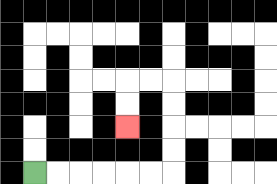{'start': '[1, 7]', 'end': '[5, 5]', 'path_directions': 'R,R,R,R,R,R,U,U,U,U,L,L,D,D', 'path_coordinates': '[[1, 7], [2, 7], [3, 7], [4, 7], [5, 7], [6, 7], [7, 7], [7, 6], [7, 5], [7, 4], [7, 3], [6, 3], [5, 3], [5, 4], [5, 5]]'}